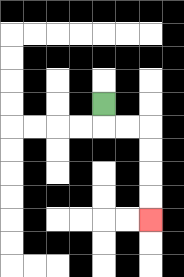{'start': '[4, 4]', 'end': '[6, 9]', 'path_directions': 'D,R,R,D,D,D,D', 'path_coordinates': '[[4, 4], [4, 5], [5, 5], [6, 5], [6, 6], [6, 7], [6, 8], [6, 9]]'}